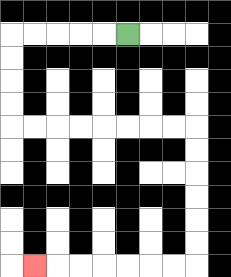{'start': '[5, 1]', 'end': '[1, 11]', 'path_directions': 'L,L,L,L,L,D,D,D,D,R,R,R,R,R,R,R,R,D,D,D,D,D,D,L,L,L,L,L,L,L', 'path_coordinates': '[[5, 1], [4, 1], [3, 1], [2, 1], [1, 1], [0, 1], [0, 2], [0, 3], [0, 4], [0, 5], [1, 5], [2, 5], [3, 5], [4, 5], [5, 5], [6, 5], [7, 5], [8, 5], [8, 6], [8, 7], [8, 8], [8, 9], [8, 10], [8, 11], [7, 11], [6, 11], [5, 11], [4, 11], [3, 11], [2, 11], [1, 11]]'}